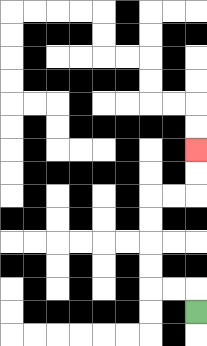{'start': '[8, 13]', 'end': '[8, 6]', 'path_directions': 'U,L,L,U,U,U,U,R,R,U,U', 'path_coordinates': '[[8, 13], [8, 12], [7, 12], [6, 12], [6, 11], [6, 10], [6, 9], [6, 8], [7, 8], [8, 8], [8, 7], [8, 6]]'}